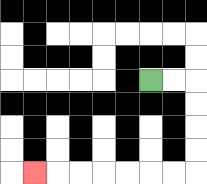{'start': '[6, 3]', 'end': '[1, 7]', 'path_directions': 'R,R,D,D,D,D,L,L,L,L,L,L,L', 'path_coordinates': '[[6, 3], [7, 3], [8, 3], [8, 4], [8, 5], [8, 6], [8, 7], [7, 7], [6, 7], [5, 7], [4, 7], [3, 7], [2, 7], [1, 7]]'}